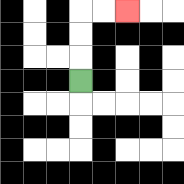{'start': '[3, 3]', 'end': '[5, 0]', 'path_directions': 'U,U,U,R,R', 'path_coordinates': '[[3, 3], [3, 2], [3, 1], [3, 0], [4, 0], [5, 0]]'}